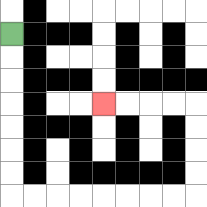{'start': '[0, 1]', 'end': '[4, 4]', 'path_directions': 'D,D,D,D,D,D,D,R,R,R,R,R,R,R,R,U,U,U,U,L,L,L,L', 'path_coordinates': '[[0, 1], [0, 2], [0, 3], [0, 4], [0, 5], [0, 6], [0, 7], [0, 8], [1, 8], [2, 8], [3, 8], [4, 8], [5, 8], [6, 8], [7, 8], [8, 8], [8, 7], [8, 6], [8, 5], [8, 4], [7, 4], [6, 4], [5, 4], [4, 4]]'}